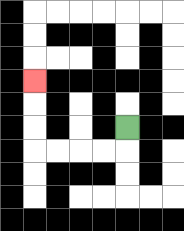{'start': '[5, 5]', 'end': '[1, 3]', 'path_directions': 'D,L,L,L,L,U,U,U', 'path_coordinates': '[[5, 5], [5, 6], [4, 6], [3, 6], [2, 6], [1, 6], [1, 5], [1, 4], [1, 3]]'}